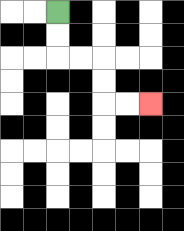{'start': '[2, 0]', 'end': '[6, 4]', 'path_directions': 'D,D,R,R,D,D,R,R', 'path_coordinates': '[[2, 0], [2, 1], [2, 2], [3, 2], [4, 2], [4, 3], [4, 4], [5, 4], [6, 4]]'}